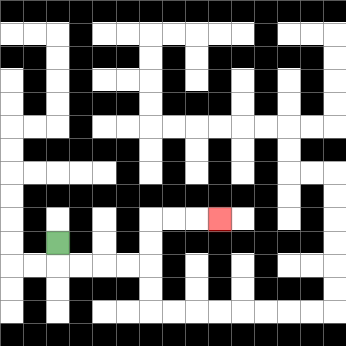{'start': '[2, 10]', 'end': '[9, 9]', 'path_directions': 'D,R,R,R,R,U,U,R,R,R', 'path_coordinates': '[[2, 10], [2, 11], [3, 11], [4, 11], [5, 11], [6, 11], [6, 10], [6, 9], [7, 9], [8, 9], [9, 9]]'}